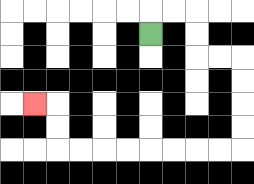{'start': '[6, 1]', 'end': '[1, 4]', 'path_directions': 'U,R,R,D,D,R,R,D,D,D,D,L,L,L,L,L,L,L,L,U,U,L', 'path_coordinates': '[[6, 1], [6, 0], [7, 0], [8, 0], [8, 1], [8, 2], [9, 2], [10, 2], [10, 3], [10, 4], [10, 5], [10, 6], [9, 6], [8, 6], [7, 6], [6, 6], [5, 6], [4, 6], [3, 6], [2, 6], [2, 5], [2, 4], [1, 4]]'}